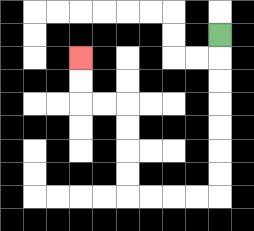{'start': '[9, 1]', 'end': '[3, 2]', 'path_directions': 'D,D,D,D,D,D,D,L,L,L,L,U,U,U,U,L,L,U,U', 'path_coordinates': '[[9, 1], [9, 2], [9, 3], [9, 4], [9, 5], [9, 6], [9, 7], [9, 8], [8, 8], [7, 8], [6, 8], [5, 8], [5, 7], [5, 6], [5, 5], [5, 4], [4, 4], [3, 4], [3, 3], [3, 2]]'}